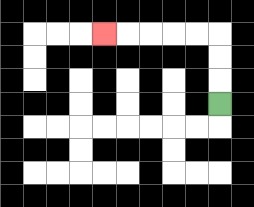{'start': '[9, 4]', 'end': '[4, 1]', 'path_directions': 'U,U,U,L,L,L,L,L', 'path_coordinates': '[[9, 4], [9, 3], [9, 2], [9, 1], [8, 1], [7, 1], [6, 1], [5, 1], [4, 1]]'}